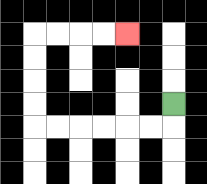{'start': '[7, 4]', 'end': '[5, 1]', 'path_directions': 'D,L,L,L,L,L,L,U,U,U,U,R,R,R,R', 'path_coordinates': '[[7, 4], [7, 5], [6, 5], [5, 5], [4, 5], [3, 5], [2, 5], [1, 5], [1, 4], [1, 3], [1, 2], [1, 1], [2, 1], [3, 1], [4, 1], [5, 1]]'}